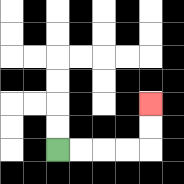{'start': '[2, 6]', 'end': '[6, 4]', 'path_directions': 'R,R,R,R,U,U', 'path_coordinates': '[[2, 6], [3, 6], [4, 6], [5, 6], [6, 6], [6, 5], [6, 4]]'}